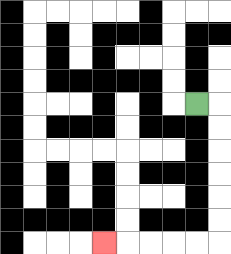{'start': '[8, 4]', 'end': '[4, 10]', 'path_directions': 'R,D,D,D,D,D,D,L,L,L,L,L', 'path_coordinates': '[[8, 4], [9, 4], [9, 5], [9, 6], [9, 7], [9, 8], [9, 9], [9, 10], [8, 10], [7, 10], [6, 10], [5, 10], [4, 10]]'}